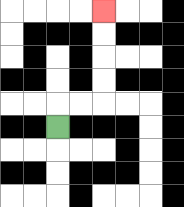{'start': '[2, 5]', 'end': '[4, 0]', 'path_directions': 'U,R,R,U,U,U,U', 'path_coordinates': '[[2, 5], [2, 4], [3, 4], [4, 4], [4, 3], [4, 2], [4, 1], [4, 0]]'}